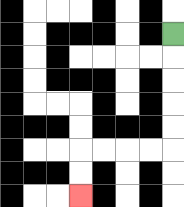{'start': '[7, 1]', 'end': '[3, 8]', 'path_directions': 'D,D,D,D,D,L,L,L,L,D,D', 'path_coordinates': '[[7, 1], [7, 2], [7, 3], [7, 4], [7, 5], [7, 6], [6, 6], [5, 6], [4, 6], [3, 6], [3, 7], [3, 8]]'}